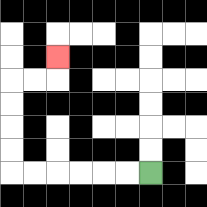{'start': '[6, 7]', 'end': '[2, 2]', 'path_directions': 'L,L,L,L,L,L,U,U,U,U,R,R,U', 'path_coordinates': '[[6, 7], [5, 7], [4, 7], [3, 7], [2, 7], [1, 7], [0, 7], [0, 6], [0, 5], [0, 4], [0, 3], [1, 3], [2, 3], [2, 2]]'}